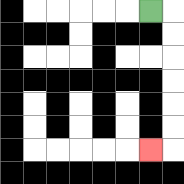{'start': '[6, 0]', 'end': '[6, 6]', 'path_directions': 'R,D,D,D,D,D,D,L', 'path_coordinates': '[[6, 0], [7, 0], [7, 1], [7, 2], [7, 3], [7, 4], [7, 5], [7, 6], [6, 6]]'}